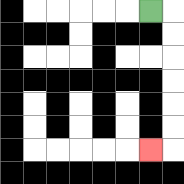{'start': '[6, 0]', 'end': '[6, 6]', 'path_directions': 'R,D,D,D,D,D,D,L', 'path_coordinates': '[[6, 0], [7, 0], [7, 1], [7, 2], [7, 3], [7, 4], [7, 5], [7, 6], [6, 6]]'}